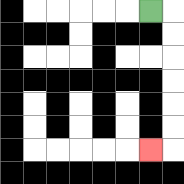{'start': '[6, 0]', 'end': '[6, 6]', 'path_directions': 'R,D,D,D,D,D,D,L', 'path_coordinates': '[[6, 0], [7, 0], [7, 1], [7, 2], [7, 3], [7, 4], [7, 5], [7, 6], [6, 6]]'}